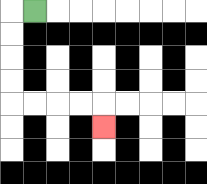{'start': '[1, 0]', 'end': '[4, 5]', 'path_directions': 'L,D,D,D,D,R,R,R,R,D', 'path_coordinates': '[[1, 0], [0, 0], [0, 1], [0, 2], [0, 3], [0, 4], [1, 4], [2, 4], [3, 4], [4, 4], [4, 5]]'}